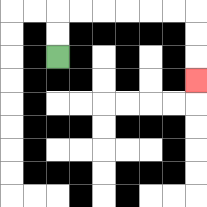{'start': '[2, 2]', 'end': '[8, 3]', 'path_directions': 'U,U,R,R,R,R,R,R,D,D,D', 'path_coordinates': '[[2, 2], [2, 1], [2, 0], [3, 0], [4, 0], [5, 0], [6, 0], [7, 0], [8, 0], [8, 1], [8, 2], [8, 3]]'}